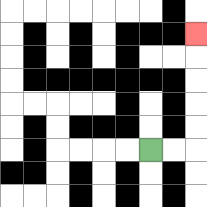{'start': '[6, 6]', 'end': '[8, 1]', 'path_directions': 'R,R,U,U,U,U,U', 'path_coordinates': '[[6, 6], [7, 6], [8, 6], [8, 5], [8, 4], [8, 3], [8, 2], [8, 1]]'}